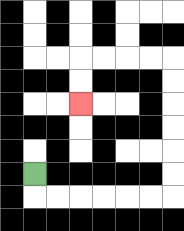{'start': '[1, 7]', 'end': '[3, 4]', 'path_directions': 'D,R,R,R,R,R,R,U,U,U,U,U,U,L,L,L,L,D,D', 'path_coordinates': '[[1, 7], [1, 8], [2, 8], [3, 8], [4, 8], [5, 8], [6, 8], [7, 8], [7, 7], [7, 6], [7, 5], [7, 4], [7, 3], [7, 2], [6, 2], [5, 2], [4, 2], [3, 2], [3, 3], [3, 4]]'}